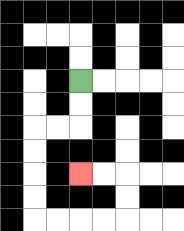{'start': '[3, 3]', 'end': '[3, 7]', 'path_directions': 'D,D,L,L,D,D,D,D,R,R,R,R,U,U,L,L', 'path_coordinates': '[[3, 3], [3, 4], [3, 5], [2, 5], [1, 5], [1, 6], [1, 7], [1, 8], [1, 9], [2, 9], [3, 9], [4, 9], [5, 9], [5, 8], [5, 7], [4, 7], [3, 7]]'}